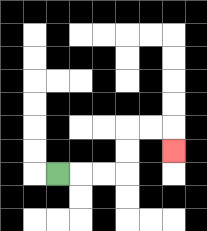{'start': '[2, 7]', 'end': '[7, 6]', 'path_directions': 'R,R,R,U,U,R,R,D', 'path_coordinates': '[[2, 7], [3, 7], [4, 7], [5, 7], [5, 6], [5, 5], [6, 5], [7, 5], [7, 6]]'}